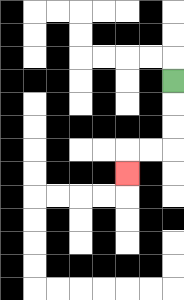{'start': '[7, 3]', 'end': '[5, 7]', 'path_directions': 'D,D,D,L,L,D', 'path_coordinates': '[[7, 3], [7, 4], [7, 5], [7, 6], [6, 6], [5, 6], [5, 7]]'}